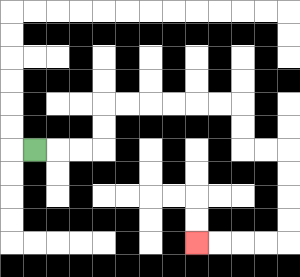{'start': '[1, 6]', 'end': '[8, 10]', 'path_directions': 'R,R,R,U,U,R,R,R,R,R,R,D,D,R,R,D,D,D,D,L,L,L,L', 'path_coordinates': '[[1, 6], [2, 6], [3, 6], [4, 6], [4, 5], [4, 4], [5, 4], [6, 4], [7, 4], [8, 4], [9, 4], [10, 4], [10, 5], [10, 6], [11, 6], [12, 6], [12, 7], [12, 8], [12, 9], [12, 10], [11, 10], [10, 10], [9, 10], [8, 10]]'}